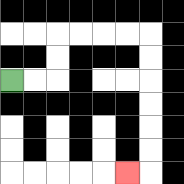{'start': '[0, 3]', 'end': '[5, 7]', 'path_directions': 'R,R,U,U,R,R,R,R,D,D,D,D,D,D,L', 'path_coordinates': '[[0, 3], [1, 3], [2, 3], [2, 2], [2, 1], [3, 1], [4, 1], [5, 1], [6, 1], [6, 2], [6, 3], [6, 4], [6, 5], [6, 6], [6, 7], [5, 7]]'}